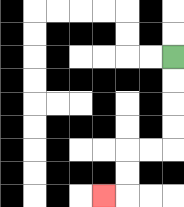{'start': '[7, 2]', 'end': '[4, 8]', 'path_directions': 'D,D,D,D,L,L,D,D,L', 'path_coordinates': '[[7, 2], [7, 3], [7, 4], [7, 5], [7, 6], [6, 6], [5, 6], [5, 7], [5, 8], [4, 8]]'}